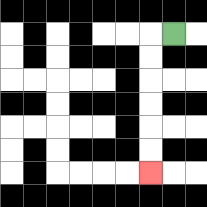{'start': '[7, 1]', 'end': '[6, 7]', 'path_directions': 'L,D,D,D,D,D,D', 'path_coordinates': '[[7, 1], [6, 1], [6, 2], [6, 3], [6, 4], [6, 5], [6, 6], [6, 7]]'}